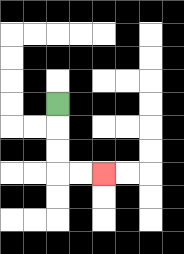{'start': '[2, 4]', 'end': '[4, 7]', 'path_directions': 'D,D,D,R,R', 'path_coordinates': '[[2, 4], [2, 5], [2, 6], [2, 7], [3, 7], [4, 7]]'}